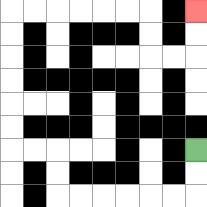{'start': '[8, 6]', 'end': '[8, 0]', 'path_directions': 'D,D,L,L,L,L,L,L,U,U,L,L,U,U,U,U,U,U,R,R,R,R,R,R,D,D,R,R,U,U', 'path_coordinates': '[[8, 6], [8, 7], [8, 8], [7, 8], [6, 8], [5, 8], [4, 8], [3, 8], [2, 8], [2, 7], [2, 6], [1, 6], [0, 6], [0, 5], [0, 4], [0, 3], [0, 2], [0, 1], [0, 0], [1, 0], [2, 0], [3, 0], [4, 0], [5, 0], [6, 0], [6, 1], [6, 2], [7, 2], [8, 2], [8, 1], [8, 0]]'}